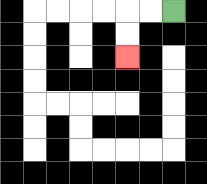{'start': '[7, 0]', 'end': '[5, 2]', 'path_directions': 'L,L,D,D', 'path_coordinates': '[[7, 0], [6, 0], [5, 0], [5, 1], [5, 2]]'}